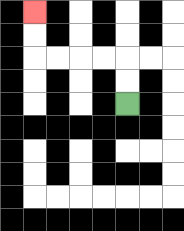{'start': '[5, 4]', 'end': '[1, 0]', 'path_directions': 'U,U,L,L,L,L,U,U', 'path_coordinates': '[[5, 4], [5, 3], [5, 2], [4, 2], [3, 2], [2, 2], [1, 2], [1, 1], [1, 0]]'}